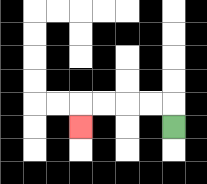{'start': '[7, 5]', 'end': '[3, 5]', 'path_directions': 'U,L,L,L,L,D', 'path_coordinates': '[[7, 5], [7, 4], [6, 4], [5, 4], [4, 4], [3, 4], [3, 5]]'}